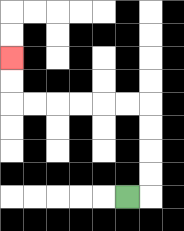{'start': '[5, 8]', 'end': '[0, 2]', 'path_directions': 'R,U,U,U,U,L,L,L,L,L,L,U,U', 'path_coordinates': '[[5, 8], [6, 8], [6, 7], [6, 6], [6, 5], [6, 4], [5, 4], [4, 4], [3, 4], [2, 4], [1, 4], [0, 4], [0, 3], [0, 2]]'}